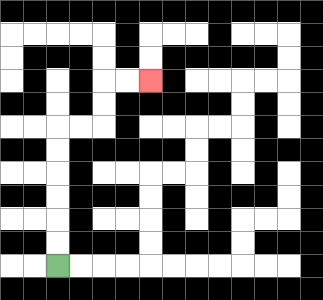{'start': '[2, 11]', 'end': '[6, 3]', 'path_directions': 'U,U,U,U,U,U,R,R,U,U,R,R', 'path_coordinates': '[[2, 11], [2, 10], [2, 9], [2, 8], [2, 7], [2, 6], [2, 5], [3, 5], [4, 5], [4, 4], [4, 3], [5, 3], [6, 3]]'}